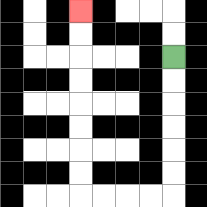{'start': '[7, 2]', 'end': '[3, 0]', 'path_directions': 'D,D,D,D,D,D,L,L,L,L,U,U,U,U,U,U,U,U', 'path_coordinates': '[[7, 2], [7, 3], [7, 4], [7, 5], [7, 6], [7, 7], [7, 8], [6, 8], [5, 8], [4, 8], [3, 8], [3, 7], [3, 6], [3, 5], [3, 4], [3, 3], [3, 2], [3, 1], [3, 0]]'}